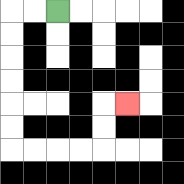{'start': '[2, 0]', 'end': '[5, 4]', 'path_directions': 'L,L,D,D,D,D,D,D,R,R,R,R,U,U,R', 'path_coordinates': '[[2, 0], [1, 0], [0, 0], [0, 1], [0, 2], [0, 3], [0, 4], [0, 5], [0, 6], [1, 6], [2, 6], [3, 6], [4, 6], [4, 5], [4, 4], [5, 4]]'}